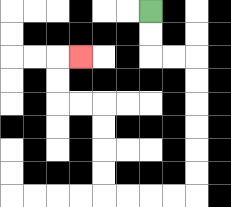{'start': '[6, 0]', 'end': '[3, 2]', 'path_directions': 'D,D,R,R,D,D,D,D,D,D,L,L,L,L,U,U,U,U,L,L,U,U,R', 'path_coordinates': '[[6, 0], [6, 1], [6, 2], [7, 2], [8, 2], [8, 3], [8, 4], [8, 5], [8, 6], [8, 7], [8, 8], [7, 8], [6, 8], [5, 8], [4, 8], [4, 7], [4, 6], [4, 5], [4, 4], [3, 4], [2, 4], [2, 3], [2, 2], [3, 2]]'}